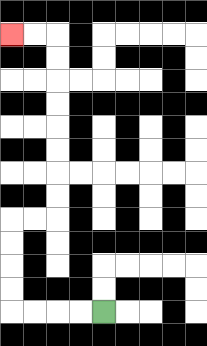{'start': '[4, 13]', 'end': '[0, 1]', 'path_directions': 'L,L,L,L,U,U,U,U,R,R,U,U,U,U,U,U,U,U,L,L', 'path_coordinates': '[[4, 13], [3, 13], [2, 13], [1, 13], [0, 13], [0, 12], [0, 11], [0, 10], [0, 9], [1, 9], [2, 9], [2, 8], [2, 7], [2, 6], [2, 5], [2, 4], [2, 3], [2, 2], [2, 1], [1, 1], [0, 1]]'}